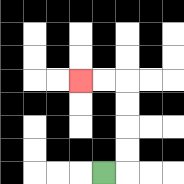{'start': '[4, 7]', 'end': '[3, 3]', 'path_directions': 'R,U,U,U,U,L,L', 'path_coordinates': '[[4, 7], [5, 7], [5, 6], [5, 5], [5, 4], [5, 3], [4, 3], [3, 3]]'}